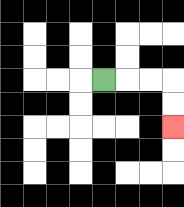{'start': '[4, 3]', 'end': '[7, 5]', 'path_directions': 'R,R,R,D,D', 'path_coordinates': '[[4, 3], [5, 3], [6, 3], [7, 3], [7, 4], [7, 5]]'}